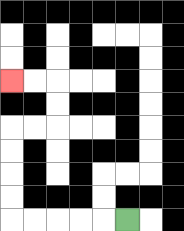{'start': '[5, 9]', 'end': '[0, 3]', 'path_directions': 'L,L,L,L,L,U,U,U,U,R,R,U,U,L,L', 'path_coordinates': '[[5, 9], [4, 9], [3, 9], [2, 9], [1, 9], [0, 9], [0, 8], [0, 7], [0, 6], [0, 5], [1, 5], [2, 5], [2, 4], [2, 3], [1, 3], [0, 3]]'}